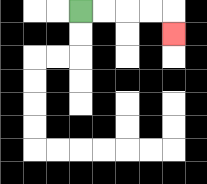{'start': '[3, 0]', 'end': '[7, 1]', 'path_directions': 'R,R,R,R,D', 'path_coordinates': '[[3, 0], [4, 0], [5, 0], [6, 0], [7, 0], [7, 1]]'}